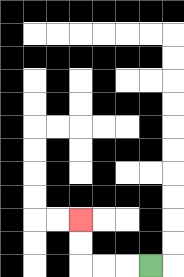{'start': '[6, 11]', 'end': '[3, 9]', 'path_directions': 'L,L,L,U,U', 'path_coordinates': '[[6, 11], [5, 11], [4, 11], [3, 11], [3, 10], [3, 9]]'}